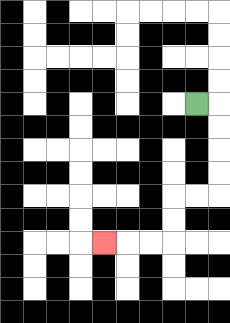{'start': '[8, 4]', 'end': '[4, 10]', 'path_directions': 'R,D,D,D,D,L,L,D,D,L,L,L', 'path_coordinates': '[[8, 4], [9, 4], [9, 5], [9, 6], [9, 7], [9, 8], [8, 8], [7, 8], [7, 9], [7, 10], [6, 10], [5, 10], [4, 10]]'}